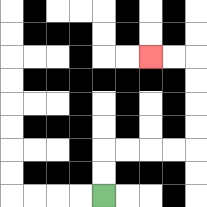{'start': '[4, 8]', 'end': '[6, 2]', 'path_directions': 'U,U,R,R,R,R,U,U,U,U,L,L', 'path_coordinates': '[[4, 8], [4, 7], [4, 6], [5, 6], [6, 6], [7, 6], [8, 6], [8, 5], [8, 4], [8, 3], [8, 2], [7, 2], [6, 2]]'}